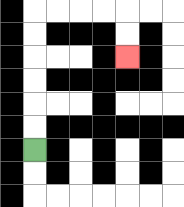{'start': '[1, 6]', 'end': '[5, 2]', 'path_directions': 'U,U,U,U,U,U,R,R,R,R,D,D', 'path_coordinates': '[[1, 6], [1, 5], [1, 4], [1, 3], [1, 2], [1, 1], [1, 0], [2, 0], [3, 0], [4, 0], [5, 0], [5, 1], [5, 2]]'}